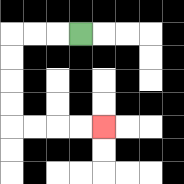{'start': '[3, 1]', 'end': '[4, 5]', 'path_directions': 'L,L,L,D,D,D,D,R,R,R,R', 'path_coordinates': '[[3, 1], [2, 1], [1, 1], [0, 1], [0, 2], [0, 3], [0, 4], [0, 5], [1, 5], [2, 5], [3, 5], [4, 5]]'}